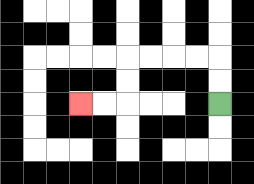{'start': '[9, 4]', 'end': '[3, 4]', 'path_directions': 'U,U,L,L,L,L,D,D,L,L', 'path_coordinates': '[[9, 4], [9, 3], [9, 2], [8, 2], [7, 2], [6, 2], [5, 2], [5, 3], [5, 4], [4, 4], [3, 4]]'}